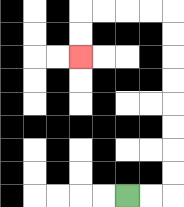{'start': '[5, 8]', 'end': '[3, 2]', 'path_directions': 'R,R,U,U,U,U,U,U,U,U,L,L,L,L,D,D', 'path_coordinates': '[[5, 8], [6, 8], [7, 8], [7, 7], [7, 6], [7, 5], [7, 4], [7, 3], [7, 2], [7, 1], [7, 0], [6, 0], [5, 0], [4, 0], [3, 0], [3, 1], [3, 2]]'}